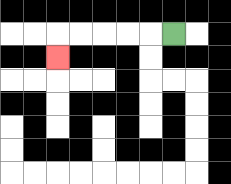{'start': '[7, 1]', 'end': '[2, 2]', 'path_directions': 'L,L,L,L,L,D', 'path_coordinates': '[[7, 1], [6, 1], [5, 1], [4, 1], [3, 1], [2, 1], [2, 2]]'}